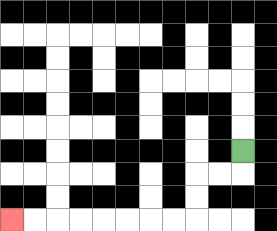{'start': '[10, 6]', 'end': '[0, 9]', 'path_directions': 'D,L,L,D,D,L,L,L,L,L,L,L,L', 'path_coordinates': '[[10, 6], [10, 7], [9, 7], [8, 7], [8, 8], [8, 9], [7, 9], [6, 9], [5, 9], [4, 9], [3, 9], [2, 9], [1, 9], [0, 9]]'}